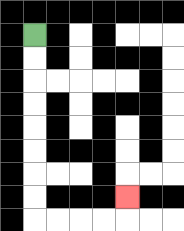{'start': '[1, 1]', 'end': '[5, 8]', 'path_directions': 'D,D,D,D,D,D,D,D,R,R,R,R,U', 'path_coordinates': '[[1, 1], [1, 2], [1, 3], [1, 4], [1, 5], [1, 6], [1, 7], [1, 8], [1, 9], [2, 9], [3, 9], [4, 9], [5, 9], [5, 8]]'}